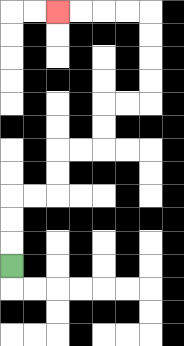{'start': '[0, 11]', 'end': '[2, 0]', 'path_directions': 'U,U,U,R,R,U,U,R,R,U,U,R,R,U,U,U,U,L,L,L,L', 'path_coordinates': '[[0, 11], [0, 10], [0, 9], [0, 8], [1, 8], [2, 8], [2, 7], [2, 6], [3, 6], [4, 6], [4, 5], [4, 4], [5, 4], [6, 4], [6, 3], [6, 2], [6, 1], [6, 0], [5, 0], [4, 0], [3, 0], [2, 0]]'}